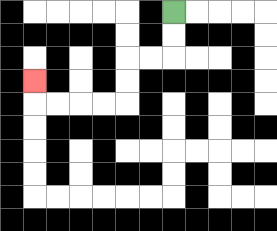{'start': '[7, 0]', 'end': '[1, 3]', 'path_directions': 'D,D,L,L,D,D,L,L,L,L,U', 'path_coordinates': '[[7, 0], [7, 1], [7, 2], [6, 2], [5, 2], [5, 3], [5, 4], [4, 4], [3, 4], [2, 4], [1, 4], [1, 3]]'}